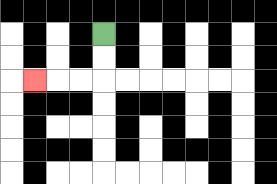{'start': '[4, 1]', 'end': '[1, 3]', 'path_directions': 'D,D,L,L,L', 'path_coordinates': '[[4, 1], [4, 2], [4, 3], [3, 3], [2, 3], [1, 3]]'}